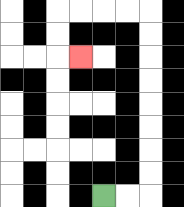{'start': '[4, 8]', 'end': '[3, 2]', 'path_directions': 'R,R,U,U,U,U,U,U,U,U,L,L,L,L,D,D,R', 'path_coordinates': '[[4, 8], [5, 8], [6, 8], [6, 7], [6, 6], [6, 5], [6, 4], [6, 3], [6, 2], [6, 1], [6, 0], [5, 0], [4, 0], [3, 0], [2, 0], [2, 1], [2, 2], [3, 2]]'}